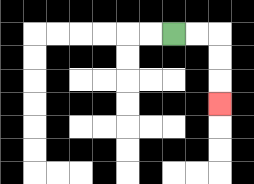{'start': '[7, 1]', 'end': '[9, 4]', 'path_directions': 'R,R,D,D,D', 'path_coordinates': '[[7, 1], [8, 1], [9, 1], [9, 2], [9, 3], [9, 4]]'}